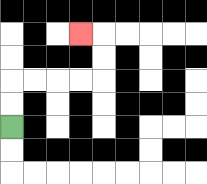{'start': '[0, 5]', 'end': '[3, 1]', 'path_directions': 'U,U,R,R,R,R,U,U,L', 'path_coordinates': '[[0, 5], [0, 4], [0, 3], [1, 3], [2, 3], [3, 3], [4, 3], [4, 2], [4, 1], [3, 1]]'}